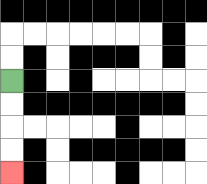{'start': '[0, 3]', 'end': '[0, 7]', 'path_directions': 'D,D,D,D', 'path_coordinates': '[[0, 3], [0, 4], [0, 5], [0, 6], [0, 7]]'}